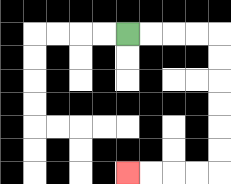{'start': '[5, 1]', 'end': '[5, 7]', 'path_directions': 'R,R,R,R,D,D,D,D,D,D,L,L,L,L', 'path_coordinates': '[[5, 1], [6, 1], [7, 1], [8, 1], [9, 1], [9, 2], [9, 3], [9, 4], [9, 5], [9, 6], [9, 7], [8, 7], [7, 7], [6, 7], [5, 7]]'}